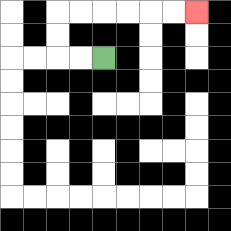{'start': '[4, 2]', 'end': '[8, 0]', 'path_directions': 'L,L,U,U,R,R,R,R,R,R', 'path_coordinates': '[[4, 2], [3, 2], [2, 2], [2, 1], [2, 0], [3, 0], [4, 0], [5, 0], [6, 0], [7, 0], [8, 0]]'}